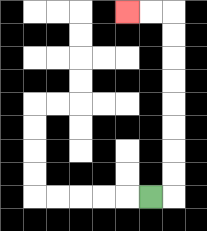{'start': '[6, 8]', 'end': '[5, 0]', 'path_directions': 'R,U,U,U,U,U,U,U,U,L,L', 'path_coordinates': '[[6, 8], [7, 8], [7, 7], [7, 6], [7, 5], [7, 4], [7, 3], [7, 2], [7, 1], [7, 0], [6, 0], [5, 0]]'}